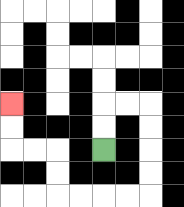{'start': '[4, 6]', 'end': '[0, 4]', 'path_directions': 'U,U,R,R,D,D,D,D,L,L,L,L,U,U,L,L,U,U', 'path_coordinates': '[[4, 6], [4, 5], [4, 4], [5, 4], [6, 4], [6, 5], [6, 6], [6, 7], [6, 8], [5, 8], [4, 8], [3, 8], [2, 8], [2, 7], [2, 6], [1, 6], [0, 6], [0, 5], [0, 4]]'}